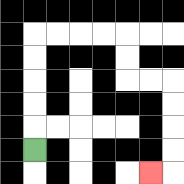{'start': '[1, 6]', 'end': '[6, 7]', 'path_directions': 'U,U,U,U,U,R,R,R,R,D,D,R,R,D,D,D,D,L', 'path_coordinates': '[[1, 6], [1, 5], [1, 4], [1, 3], [1, 2], [1, 1], [2, 1], [3, 1], [4, 1], [5, 1], [5, 2], [5, 3], [6, 3], [7, 3], [7, 4], [7, 5], [7, 6], [7, 7], [6, 7]]'}